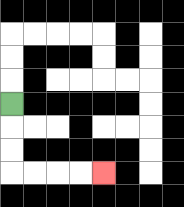{'start': '[0, 4]', 'end': '[4, 7]', 'path_directions': 'D,D,D,R,R,R,R', 'path_coordinates': '[[0, 4], [0, 5], [0, 6], [0, 7], [1, 7], [2, 7], [3, 7], [4, 7]]'}